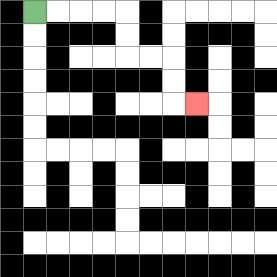{'start': '[1, 0]', 'end': '[8, 4]', 'path_directions': 'R,R,R,R,D,D,R,R,D,D,R', 'path_coordinates': '[[1, 0], [2, 0], [3, 0], [4, 0], [5, 0], [5, 1], [5, 2], [6, 2], [7, 2], [7, 3], [7, 4], [8, 4]]'}